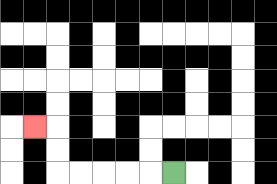{'start': '[7, 7]', 'end': '[1, 5]', 'path_directions': 'L,L,L,L,L,U,U,L', 'path_coordinates': '[[7, 7], [6, 7], [5, 7], [4, 7], [3, 7], [2, 7], [2, 6], [2, 5], [1, 5]]'}